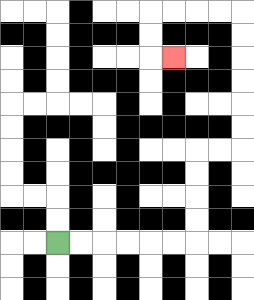{'start': '[2, 10]', 'end': '[7, 2]', 'path_directions': 'R,R,R,R,R,R,U,U,U,U,R,R,U,U,U,U,U,U,L,L,L,L,D,D,R', 'path_coordinates': '[[2, 10], [3, 10], [4, 10], [5, 10], [6, 10], [7, 10], [8, 10], [8, 9], [8, 8], [8, 7], [8, 6], [9, 6], [10, 6], [10, 5], [10, 4], [10, 3], [10, 2], [10, 1], [10, 0], [9, 0], [8, 0], [7, 0], [6, 0], [6, 1], [6, 2], [7, 2]]'}